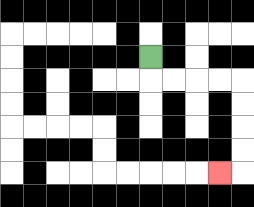{'start': '[6, 2]', 'end': '[9, 7]', 'path_directions': 'D,R,R,R,R,D,D,D,D,L', 'path_coordinates': '[[6, 2], [6, 3], [7, 3], [8, 3], [9, 3], [10, 3], [10, 4], [10, 5], [10, 6], [10, 7], [9, 7]]'}